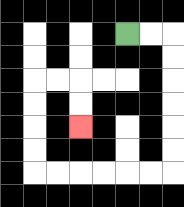{'start': '[5, 1]', 'end': '[3, 5]', 'path_directions': 'R,R,D,D,D,D,D,D,L,L,L,L,L,L,U,U,U,U,R,R,D,D', 'path_coordinates': '[[5, 1], [6, 1], [7, 1], [7, 2], [7, 3], [7, 4], [7, 5], [7, 6], [7, 7], [6, 7], [5, 7], [4, 7], [3, 7], [2, 7], [1, 7], [1, 6], [1, 5], [1, 4], [1, 3], [2, 3], [3, 3], [3, 4], [3, 5]]'}